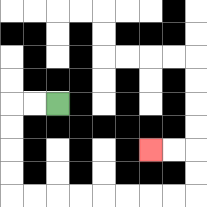{'start': '[2, 4]', 'end': '[6, 6]', 'path_directions': 'L,L,D,D,D,D,R,R,R,R,R,R,R,R,U,U,L,L', 'path_coordinates': '[[2, 4], [1, 4], [0, 4], [0, 5], [0, 6], [0, 7], [0, 8], [1, 8], [2, 8], [3, 8], [4, 8], [5, 8], [6, 8], [7, 8], [8, 8], [8, 7], [8, 6], [7, 6], [6, 6]]'}